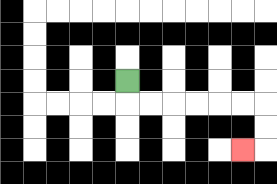{'start': '[5, 3]', 'end': '[10, 6]', 'path_directions': 'D,R,R,R,R,R,R,D,D,L', 'path_coordinates': '[[5, 3], [5, 4], [6, 4], [7, 4], [8, 4], [9, 4], [10, 4], [11, 4], [11, 5], [11, 6], [10, 6]]'}